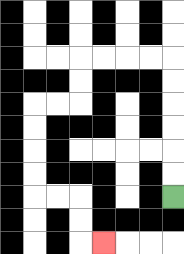{'start': '[7, 8]', 'end': '[4, 10]', 'path_directions': 'U,U,U,U,U,U,L,L,L,L,D,D,L,L,D,D,D,D,R,R,D,D,R', 'path_coordinates': '[[7, 8], [7, 7], [7, 6], [7, 5], [7, 4], [7, 3], [7, 2], [6, 2], [5, 2], [4, 2], [3, 2], [3, 3], [3, 4], [2, 4], [1, 4], [1, 5], [1, 6], [1, 7], [1, 8], [2, 8], [3, 8], [3, 9], [3, 10], [4, 10]]'}